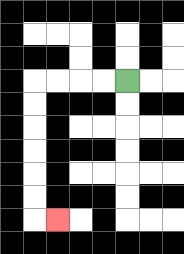{'start': '[5, 3]', 'end': '[2, 9]', 'path_directions': 'L,L,L,L,D,D,D,D,D,D,R', 'path_coordinates': '[[5, 3], [4, 3], [3, 3], [2, 3], [1, 3], [1, 4], [1, 5], [1, 6], [1, 7], [1, 8], [1, 9], [2, 9]]'}